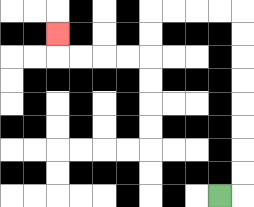{'start': '[9, 8]', 'end': '[2, 1]', 'path_directions': 'R,U,U,U,U,U,U,U,U,L,L,L,L,D,D,L,L,L,L,U', 'path_coordinates': '[[9, 8], [10, 8], [10, 7], [10, 6], [10, 5], [10, 4], [10, 3], [10, 2], [10, 1], [10, 0], [9, 0], [8, 0], [7, 0], [6, 0], [6, 1], [6, 2], [5, 2], [4, 2], [3, 2], [2, 2], [2, 1]]'}